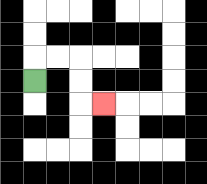{'start': '[1, 3]', 'end': '[4, 4]', 'path_directions': 'U,R,R,D,D,R', 'path_coordinates': '[[1, 3], [1, 2], [2, 2], [3, 2], [3, 3], [3, 4], [4, 4]]'}